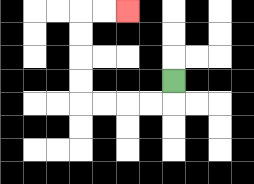{'start': '[7, 3]', 'end': '[5, 0]', 'path_directions': 'D,L,L,L,L,U,U,U,U,R,R', 'path_coordinates': '[[7, 3], [7, 4], [6, 4], [5, 4], [4, 4], [3, 4], [3, 3], [3, 2], [3, 1], [3, 0], [4, 0], [5, 0]]'}